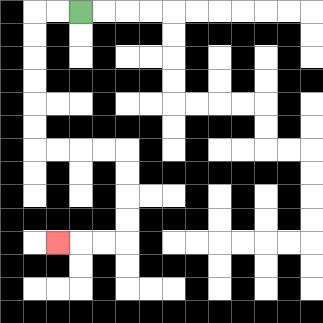{'start': '[3, 0]', 'end': '[2, 10]', 'path_directions': 'L,L,D,D,D,D,D,D,R,R,R,R,D,D,D,D,L,L,L', 'path_coordinates': '[[3, 0], [2, 0], [1, 0], [1, 1], [1, 2], [1, 3], [1, 4], [1, 5], [1, 6], [2, 6], [3, 6], [4, 6], [5, 6], [5, 7], [5, 8], [5, 9], [5, 10], [4, 10], [3, 10], [2, 10]]'}